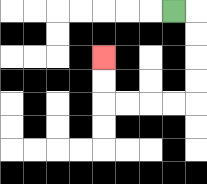{'start': '[7, 0]', 'end': '[4, 2]', 'path_directions': 'R,D,D,D,D,L,L,L,L,U,U', 'path_coordinates': '[[7, 0], [8, 0], [8, 1], [8, 2], [8, 3], [8, 4], [7, 4], [6, 4], [5, 4], [4, 4], [4, 3], [4, 2]]'}